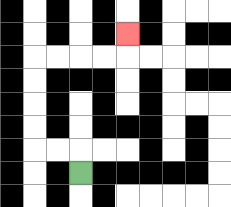{'start': '[3, 7]', 'end': '[5, 1]', 'path_directions': 'U,L,L,U,U,U,U,R,R,R,R,U', 'path_coordinates': '[[3, 7], [3, 6], [2, 6], [1, 6], [1, 5], [1, 4], [1, 3], [1, 2], [2, 2], [3, 2], [4, 2], [5, 2], [5, 1]]'}